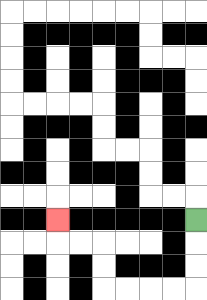{'start': '[8, 9]', 'end': '[2, 9]', 'path_directions': 'D,D,D,L,L,L,L,U,U,L,L,U', 'path_coordinates': '[[8, 9], [8, 10], [8, 11], [8, 12], [7, 12], [6, 12], [5, 12], [4, 12], [4, 11], [4, 10], [3, 10], [2, 10], [2, 9]]'}